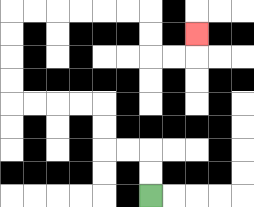{'start': '[6, 8]', 'end': '[8, 1]', 'path_directions': 'U,U,L,L,U,U,L,L,L,L,U,U,U,U,R,R,R,R,R,R,D,D,R,R,U', 'path_coordinates': '[[6, 8], [6, 7], [6, 6], [5, 6], [4, 6], [4, 5], [4, 4], [3, 4], [2, 4], [1, 4], [0, 4], [0, 3], [0, 2], [0, 1], [0, 0], [1, 0], [2, 0], [3, 0], [4, 0], [5, 0], [6, 0], [6, 1], [6, 2], [7, 2], [8, 2], [8, 1]]'}